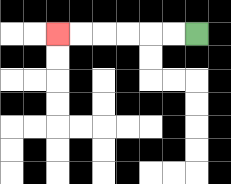{'start': '[8, 1]', 'end': '[2, 1]', 'path_directions': 'L,L,L,L,L,L', 'path_coordinates': '[[8, 1], [7, 1], [6, 1], [5, 1], [4, 1], [3, 1], [2, 1]]'}